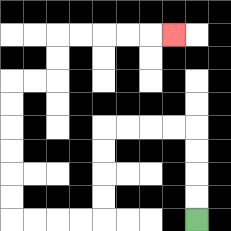{'start': '[8, 9]', 'end': '[7, 1]', 'path_directions': 'U,U,U,U,L,L,L,L,D,D,D,D,L,L,L,L,U,U,U,U,U,U,R,R,U,U,R,R,R,R,R', 'path_coordinates': '[[8, 9], [8, 8], [8, 7], [8, 6], [8, 5], [7, 5], [6, 5], [5, 5], [4, 5], [4, 6], [4, 7], [4, 8], [4, 9], [3, 9], [2, 9], [1, 9], [0, 9], [0, 8], [0, 7], [0, 6], [0, 5], [0, 4], [0, 3], [1, 3], [2, 3], [2, 2], [2, 1], [3, 1], [4, 1], [5, 1], [6, 1], [7, 1]]'}